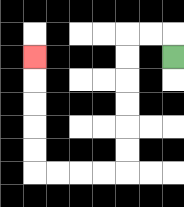{'start': '[7, 2]', 'end': '[1, 2]', 'path_directions': 'U,L,L,D,D,D,D,D,D,L,L,L,L,U,U,U,U,U', 'path_coordinates': '[[7, 2], [7, 1], [6, 1], [5, 1], [5, 2], [5, 3], [5, 4], [5, 5], [5, 6], [5, 7], [4, 7], [3, 7], [2, 7], [1, 7], [1, 6], [1, 5], [1, 4], [1, 3], [1, 2]]'}